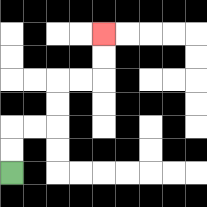{'start': '[0, 7]', 'end': '[4, 1]', 'path_directions': 'U,U,R,R,U,U,R,R,U,U', 'path_coordinates': '[[0, 7], [0, 6], [0, 5], [1, 5], [2, 5], [2, 4], [2, 3], [3, 3], [4, 3], [4, 2], [4, 1]]'}